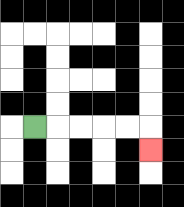{'start': '[1, 5]', 'end': '[6, 6]', 'path_directions': 'R,R,R,R,R,D', 'path_coordinates': '[[1, 5], [2, 5], [3, 5], [4, 5], [5, 5], [6, 5], [6, 6]]'}